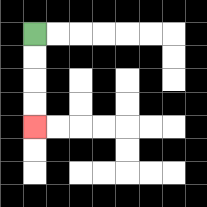{'start': '[1, 1]', 'end': '[1, 5]', 'path_directions': 'D,D,D,D', 'path_coordinates': '[[1, 1], [1, 2], [1, 3], [1, 4], [1, 5]]'}